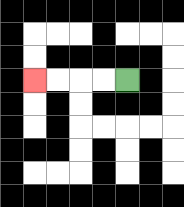{'start': '[5, 3]', 'end': '[1, 3]', 'path_directions': 'L,L,L,L', 'path_coordinates': '[[5, 3], [4, 3], [3, 3], [2, 3], [1, 3]]'}